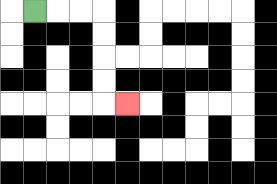{'start': '[1, 0]', 'end': '[5, 4]', 'path_directions': 'R,R,R,D,D,D,D,R', 'path_coordinates': '[[1, 0], [2, 0], [3, 0], [4, 0], [4, 1], [4, 2], [4, 3], [4, 4], [5, 4]]'}